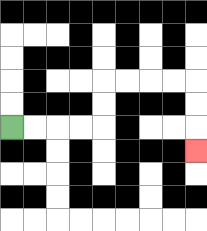{'start': '[0, 5]', 'end': '[8, 6]', 'path_directions': 'R,R,R,R,U,U,R,R,R,R,D,D,D', 'path_coordinates': '[[0, 5], [1, 5], [2, 5], [3, 5], [4, 5], [4, 4], [4, 3], [5, 3], [6, 3], [7, 3], [8, 3], [8, 4], [8, 5], [8, 6]]'}